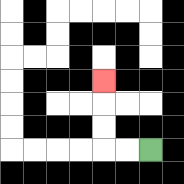{'start': '[6, 6]', 'end': '[4, 3]', 'path_directions': 'L,L,U,U,U', 'path_coordinates': '[[6, 6], [5, 6], [4, 6], [4, 5], [4, 4], [4, 3]]'}